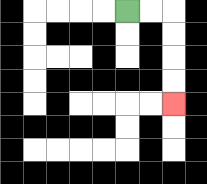{'start': '[5, 0]', 'end': '[7, 4]', 'path_directions': 'R,R,D,D,D,D', 'path_coordinates': '[[5, 0], [6, 0], [7, 0], [7, 1], [7, 2], [7, 3], [7, 4]]'}